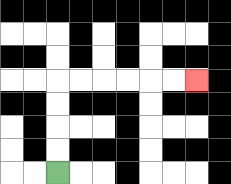{'start': '[2, 7]', 'end': '[8, 3]', 'path_directions': 'U,U,U,U,R,R,R,R,R,R', 'path_coordinates': '[[2, 7], [2, 6], [2, 5], [2, 4], [2, 3], [3, 3], [4, 3], [5, 3], [6, 3], [7, 3], [8, 3]]'}